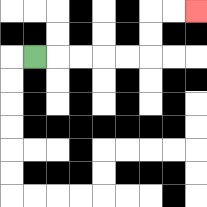{'start': '[1, 2]', 'end': '[8, 0]', 'path_directions': 'R,R,R,R,R,U,U,R,R', 'path_coordinates': '[[1, 2], [2, 2], [3, 2], [4, 2], [5, 2], [6, 2], [6, 1], [6, 0], [7, 0], [8, 0]]'}